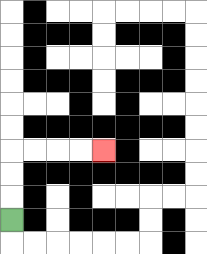{'start': '[0, 9]', 'end': '[4, 6]', 'path_directions': 'U,U,U,R,R,R,R', 'path_coordinates': '[[0, 9], [0, 8], [0, 7], [0, 6], [1, 6], [2, 6], [3, 6], [4, 6]]'}